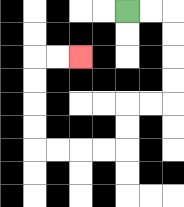{'start': '[5, 0]', 'end': '[3, 2]', 'path_directions': 'R,R,D,D,D,D,L,L,D,D,L,L,L,L,U,U,U,U,R,R', 'path_coordinates': '[[5, 0], [6, 0], [7, 0], [7, 1], [7, 2], [7, 3], [7, 4], [6, 4], [5, 4], [5, 5], [5, 6], [4, 6], [3, 6], [2, 6], [1, 6], [1, 5], [1, 4], [1, 3], [1, 2], [2, 2], [3, 2]]'}